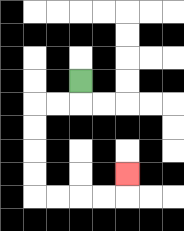{'start': '[3, 3]', 'end': '[5, 7]', 'path_directions': 'D,L,L,D,D,D,D,R,R,R,R,U', 'path_coordinates': '[[3, 3], [3, 4], [2, 4], [1, 4], [1, 5], [1, 6], [1, 7], [1, 8], [2, 8], [3, 8], [4, 8], [5, 8], [5, 7]]'}